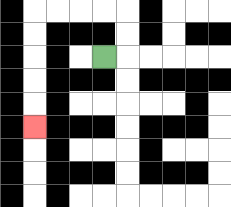{'start': '[4, 2]', 'end': '[1, 5]', 'path_directions': 'R,U,U,L,L,L,L,D,D,D,D,D', 'path_coordinates': '[[4, 2], [5, 2], [5, 1], [5, 0], [4, 0], [3, 0], [2, 0], [1, 0], [1, 1], [1, 2], [1, 3], [1, 4], [1, 5]]'}